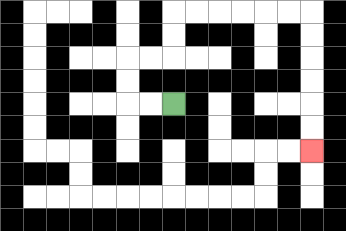{'start': '[7, 4]', 'end': '[13, 6]', 'path_directions': 'L,L,U,U,R,R,U,U,R,R,R,R,R,R,D,D,D,D,D,D', 'path_coordinates': '[[7, 4], [6, 4], [5, 4], [5, 3], [5, 2], [6, 2], [7, 2], [7, 1], [7, 0], [8, 0], [9, 0], [10, 0], [11, 0], [12, 0], [13, 0], [13, 1], [13, 2], [13, 3], [13, 4], [13, 5], [13, 6]]'}